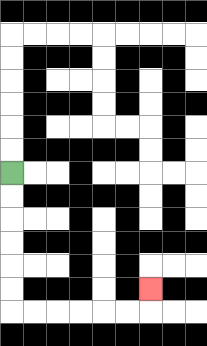{'start': '[0, 7]', 'end': '[6, 12]', 'path_directions': 'D,D,D,D,D,D,R,R,R,R,R,R,U', 'path_coordinates': '[[0, 7], [0, 8], [0, 9], [0, 10], [0, 11], [0, 12], [0, 13], [1, 13], [2, 13], [3, 13], [4, 13], [5, 13], [6, 13], [6, 12]]'}